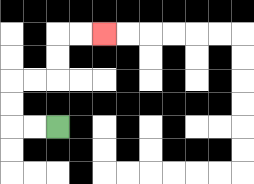{'start': '[2, 5]', 'end': '[4, 1]', 'path_directions': 'L,L,U,U,R,R,U,U,R,R', 'path_coordinates': '[[2, 5], [1, 5], [0, 5], [0, 4], [0, 3], [1, 3], [2, 3], [2, 2], [2, 1], [3, 1], [4, 1]]'}